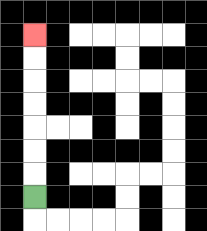{'start': '[1, 8]', 'end': '[1, 1]', 'path_directions': 'U,U,U,U,U,U,U', 'path_coordinates': '[[1, 8], [1, 7], [1, 6], [1, 5], [1, 4], [1, 3], [1, 2], [1, 1]]'}